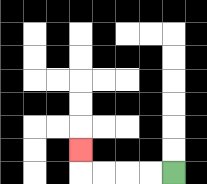{'start': '[7, 7]', 'end': '[3, 6]', 'path_directions': 'L,L,L,L,U', 'path_coordinates': '[[7, 7], [6, 7], [5, 7], [4, 7], [3, 7], [3, 6]]'}